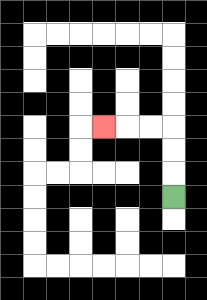{'start': '[7, 8]', 'end': '[4, 5]', 'path_directions': 'U,U,U,L,L,L', 'path_coordinates': '[[7, 8], [7, 7], [7, 6], [7, 5], [6, 5], [5, 5], [4, 5]]'}